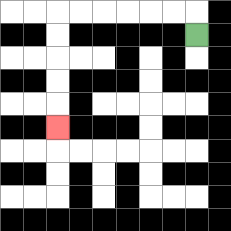{'start': '[8, 1]', 'end': '[2, 5]', 'path_directions': 'U,L,L,L,L,L,L,D,D,D,D,D', 'path_coordinates': '[[8, 1], [8, 0], [7, 0], [6, 0], [5, 0], [4, 0], [3, 0], [2, 0], [2, 1], [2, 2], [2, 3], [2, 4], [2, 5]]'}